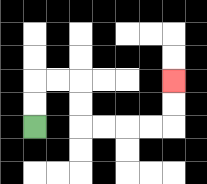{'start': '[1, 5]', 'end': '[7, 3]', 'path_directions': 'U,U,R,R,D,D,R,R,R,R,U,U', 'path_coordinates': '[[1, 5], [1, 4], [1, 3], [2, 3], [3, 3], [3, 4], [3, 5], [4, 5], [5, 5], [6, 5], [7, 5], [7, 4], [7, 3]]'}